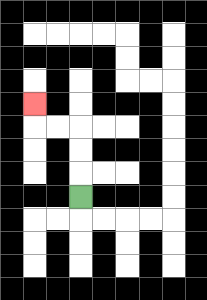{'start': '[3, 8]', 'end': '[1, 4]', 'path_directions': 'U,U,U,L,L,U', 'path_coordinates': '[[3, 8], [3, 7], [3, 6], [3, 5], [2, 5], [1, 5], [1, 4]]'}